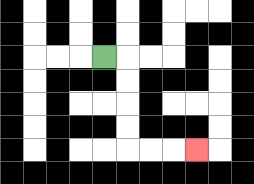{'start': '[4, 2]', 'end': '[8, 6]', 'path_directions': 'R,D,D,D,D,R,R,R', 'path_coordinates': '[[4, 2], [5, 2], [5, 3], [5, 4], [5, 5], [5, 6], [6, 6], [7, 6], [8, 6]]'}